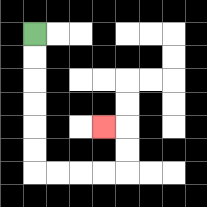{'start': '[1, 1]', 'end': '[4, 5]', 'path_directions': 'D,D,D,D,D,D,R,R,R,R,U,U,L', 'path_coordinates': '[[1, 1], [1, 2], [1, 3], [1, 4], [1, 5], [1, 6], [1, 7], [2, 7], [3, 7], [4, 7], [5, 7], [5, 6], [5, 5], [4, 5]]'}